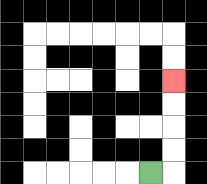{'start': '[6, 7]', 'end': '[7, 3]', 'path_directions': 'R,U,U,U,U', 'path_coordinates': '[[6, 7], [7, 7], [7, 6], [7, 5], [7, 4], [7, 3]]'}